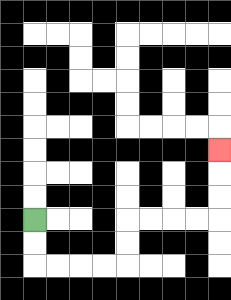{'start': '[1, 9]', 'end': '[9, 6]', 'path_directions': 'D,D,R,R,R,R,U,U,R,R,R,R,U,U,U', 'path_coordinates': '[[1, 9], [1, 10], [1, 11], [2, 11], [3, 11], [4, 11], [5, 11], [5, 10], [5, 9], [6, 9], [7, 9], [8, 9], [9, 9], [9, 8], [9, 7], [9, 6]]'}